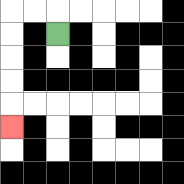{'start': '[2, 1]', 'end': '[0, 5]', 'path_directions': 'U,L,L,D,D,D,D,D', 'path_coordinates': '[[2, 1], [2, 0], [1, 0], [0, 0], [0, 1], [0, 2], [0, 3], [0, 4], [0, 5]]'}